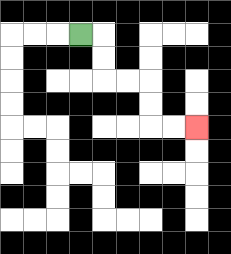{'start': '[3, 1]', 'end': '[8, 5]', 'path_directions': 'R,D,D,R,R,D,D,R,R', 'path_coordinates': '[[3, 1], [4, 1], [4, 2], [4, 3], [5, 3], [6, 3], [6, 4], [6, 5], [7, 5], [8, 5]]'}